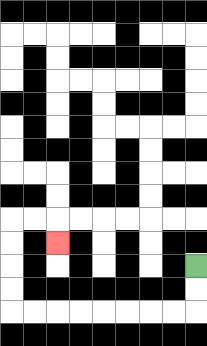{'start': '[8, 11]', 'end': '[2, 10]', 'path_directions': 'D,D,L,L,L,L,L,L,L,L,U,U,U,U,R,R,D', 'path_coordinates': '[[8, 11], [8, 12], [8, 13], [7, 13], [6, 13], [5, 13], [4, 13], [3, 13], [2, 13], [1, 13], [0, 13], [0, 12], [0, 11], [0, 10], [0, 9], [1, 9], [2, 9], [2, 10]]'}